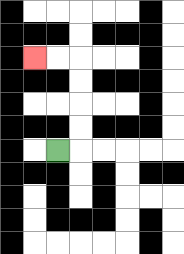{'start': '[2, 6]', 'end': '[1, 2]', 'path_directions': 'R,U,U,U,U,L,L', 'path_coordinates': '[[2, 6], [3, 6], [3, 5], [3, 4], [3, 3], [3, 2], [2, 2], [1, 2]]'}